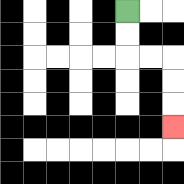{'start': '[5, 0]', 'end': '[7, 5]', 'path_directions': 'D,D,R,R,D,D,D', 'path_coordinates': '[[5, 0], [5, 1], [5, 2], [6, 2], [7, 2], [7, 3], [7, 4], [7, 5]]'}